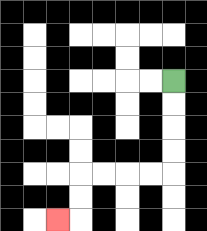{'start': '[7, 3]', 'end': '[2, 9]', 'path_directions': 'D,D,D,D,L,L,L,L,D,D,L', 'path_coordinates': '[[7, 3], [7, 4], [7, 5], [7, 6], [7, 7], [6, 7], [5, 7], [4, 7], [3, 7], [3, 8], [3, 9], [2, 9]]'}